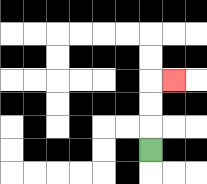{'start': '[6, 6]', 'end': '[7, 3]', 'path_directions': 'U,U,U,R', 'path_coordinates': '[[6, 6], [6, 5], [6, 4], [6, 3], [7, 3]]'}